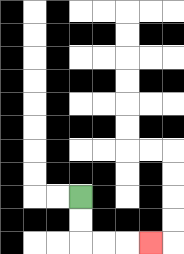{'start': '[3, 8]', 'end': '[6, 10]', 'path_directions': 'D,D,R,R,R', 'path_coordinates': '[[3, 8], [3, 9], [3, 10], [4, 10], [5, 10], [6, 10]]'}